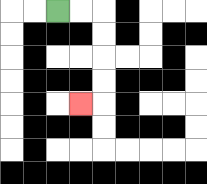{'start': '[2, 0]', 'end': '[3, 4]', 'path_directions': 'R,R,D,D,D,D,L', 'path_coordinates': '[[2, 0], [3, 0], [4, 0], [4, 1], [4, 2], [4, 3], [4, 4], [3, 4]]'}